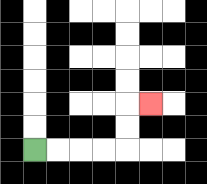{'start': '[1, 6]', 'end': '[6, 4]', 'path_directions': 'R,R,R,R,U,U,R', 'path_coordinates': '[[1, 6], [2, 6], [3, 6], [4, 6], [5, 6], [5, 5], [5, 4], [6, 4]]'}